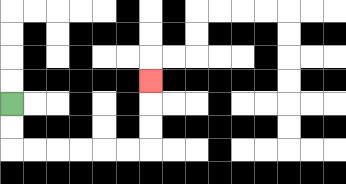{'start': '[0, 4]', 'end': '[6, 3]', 'path_directions': 'D,D,R,R,R,R,R,R,U,U,U', 'path_coordinates': '[[0, 4], [0, 5], [0, 6], [1, 6], [2, 6], [3, 6], [4, 6], [5, 6], [6, 6], [6, 5], [6, 4], [6, 3]]'}